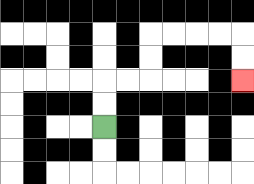{'start': '[4, 5]', 'end': '[10, 3]', 'path_directions': 'U,U,R,R,U,U,R,R,R,R,D,D', 'path_coordinates': '[[4, 5], [4, 4], [4, 3], [5, 3], [6, 3], [6, 2], [6, 1], [7, 1], [8, 1], [9, 1], [10, 1], [10, 2], [10, 3]]'}